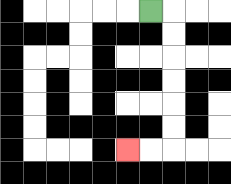{'start': '[6, 0]', 'end': '[5, 6]', 'path_directions': 'R,D,D,D,D,D,D,L,L', 'path_coordinates': '[[6, 0], [7, 0], [7, 1], [7, 2], [7, 3], [7, 4], [7, 5], [7, 6], [6, 6], [5, 6]]'}